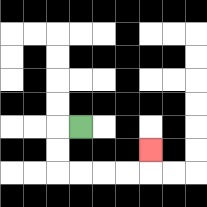{'start': '[3, 5]', 'end': '[6, 6]', 'path_directions': 'L,D,D,R,R,R,R,U', 'path_coordinates': '[[3, 5], [2, 5], [2, 6], [2, 7], [3, 7], [4, 7], [5, 7], [6, 7], [6, 6]]'}